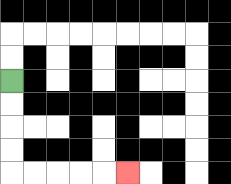{'start': '[0, 3]', 'end': '[5, 7]', 'path_directions': 'D,D,D,D,R,R,R,R,R', 'path_coordinates': '[[0, 3], [0, 4], [0, 5], [0, 6], [0, 7], [1, 7], [2, 7], [3, 7], [4, 7], [5, 7]]'}